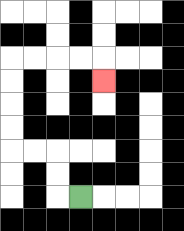{'start': '[3, 8]', 'end': '[4, 3]', 'path_directions': 'L,U,U,L,L,U,U,U,U,R,R,R,R,D', 'path_coordinates': '[[3, 8], [2, 8], [2, 7], [2, 6], [1, 6], [0, 6], [0, 5], [0, 4], [0, 3], [0, 2], [1, 2], [2, 2], [3, 2], [4, 2], [4, 3]]'}